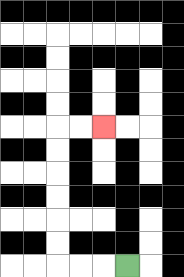{'start': '[5, 11]', 'end': '[4, 5]', 'path_directions': 'L,L,L,U,U,U,U,U,U,R,R', 'path_coordinates': '[[5, 11], [4, 11], [3, 11], [2, 11], [2, 10], [2, 9], [2, 8], [2, 7], [2, 6], [2, 5], [3, 5], [4, 5]]'}